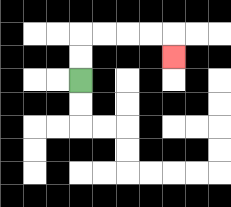{'start': '[3, 3]', 'end': '[7, 2]', 'path_directions': 'U,U,R,R,R,R,D', 'path_coordinates': '[[3, 3], [3, 2], [3, 1], [4, 1], [5, 1], [6, 1], [7, 1], [7, 2]]'}